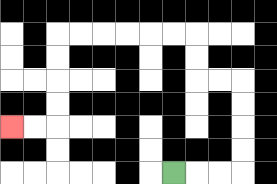{'start': '[7, 7]', 'end': '[0, 5]', 'path_directions': 'R,R,R,U,U,U,U,L,L,U,U,L,L,L,L,L,L,D,D,D,D,L,L', 'path_coordinates': '[[7, 7], [8, 7], [9, 7], [10, 7], [10, 6], [10, 5], [10, 4], [10, 3], [9, 3], [8, 3], [8, 2], [8, 1], [7, 1], [6, 1], [5, 1], [4, 1], [3, 1], [2, 1], [2, 2], [2, 3], [2, 4], [2, 5], [1, 5], [0, 5]]'}